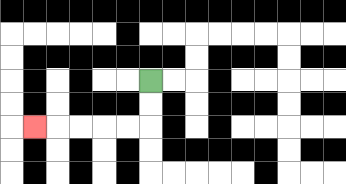{'start': '[6, 3]', 'end': '[1, 5]', 'path_directions': 'D,D,L,L,L,L,L', 'path_coordinates': '[[6, 3], [6, 4], [6, 5], [5, 5], [4, 5], [3, 5], [2, 5], [1, 5]]'}